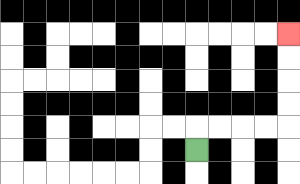{'start': '[8, 6]', 'end': '[12, 1]', 'path_directions': 'U,R,R,R,R,U,U,U,U', 'path_coordinates': '[[8, 6], [8, 5], [9, 5], [10, 5], [11, 5], [12, 5], [12, 4], [12, 3], [12, 2], [12, 1]]'}